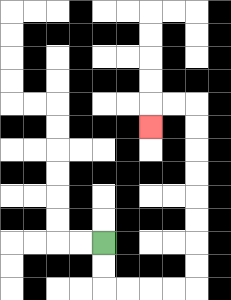{'start': '[4, 10]', 'end': '[6, 5]', 'path_directions': 'D,D,R,R,R,R,U,U,U,U,U,U,U,U,L,L,D', 'path_coordinates': '[[4, 10], [4, 11], [4, 12], [5, 12], [6, 12], [7, 12], [8, 12], [8, 11], [8, 10], [8, 9], [8, 8], [8, 7], [8, 6], [8, 5], [8, 4], [7, 4], [6, 4], [6, 5]]'}